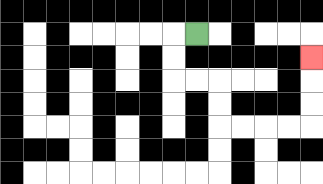{'start': '[8, 1]', 'end': '[13, 2]', 'path_directions': 'L,D,D,R,R,D,D,R,R,R,R,U,U,U', 'path_coordinates': '[[8, 1], [7, 1], [7, 2], [7, 3], [8, 3], [9, 3], [9, 4], [9, 5], [10, 5], [11, 5], [12, 5], [13, 5], [13, 4], [13, 3], [13, 2]]'}